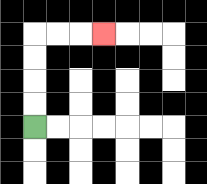{'start': '[1, 5]', 'end': '[4, 1]', 'path_directions': 'U,U,U,U,R,R,R', 'path_coordinates': '[[1, 5], [1, 4], [1, 3], [1, 2], [1, 1], [2, 1], [3, 1], [4, 1]]'}